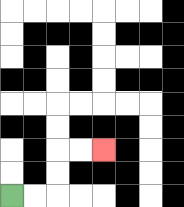{'start': '[0, 8]', 'end': '[4, 6]', 'path_directions': 'R,R,U,U,R,R', 'path_coordinates': '[[0, 8], [1, 8], [2, 8], [2, 7], [2, 6], [3, 6], [4, 6]]'}